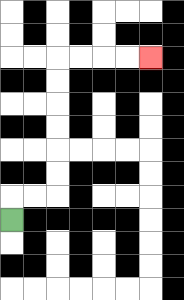{'start': '[0, 9]', 'end': '[6, 2]', 'path_directions': 'U,R,R,U,U,U,U,U,U,R,R,R,R', 'path_coordinates': '[[0, 9], [0, 8], [1, 8], [2, 8], [2, 7], [2, 6], [2, 5], [2, 4], [2, 3], [2, 2], [3, 2], [4, 2], [5, 2], [6, 2]]'}